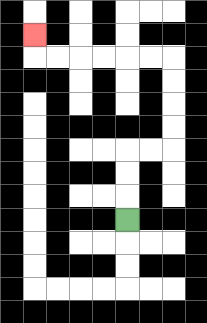{'start': '[5, 9]', 'end': '[1, 1]', 'path_directions': 'U,U,U,R,R,U,U,U,U,L,L,L,L,L,L,U', 'path_coordinates': '[[5, 9], [5, 8], [5, 7], [5, 6], [6, 6], [7, 6], [7, 5], [7, 4], [7, 3], [7, 2], [6, 2], [5, 2], [4, 2], [3, 2], [2, 2], [1, 2], [1, 1]]'}